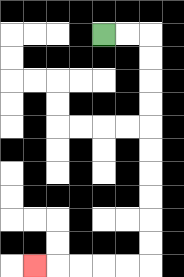{'start': '[4, 1]', 'end': '[1, 11]', 'path_directions': 'R,R,D,D,D,D,D,D,D,D,D,D,L,L,L,L,L', 'path_coordinates': '[[4, 1], [5, 1], [6, 1], [6, 2], [6, 3], [6, 4], [6, 5], [6, 6], [6, 7], [6, 8], [6, 9], [6, 10], [6, 11], [5, 11], [4, 11], [3, 11], [2, 11], [1, 11]]'}